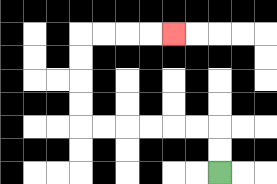{'start': '[9, 7]', 'end': '[7, 1]', 'path_directions': 'U,U,L,L,L,L,L,L,U,U,U,U,R,R,R,R', 'path_coordinates': '[[9, 7], [9, 6], [9, 5], [8, 5], [7, 5], [6, 5], [5, 5], [4, 5], [3, 5], [3, 4], [3, 3], [3, 2], [3, 1], [4, 1], [5, 1], [6, 1], [7, 1]]'}